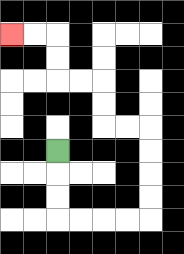{'start': '[2, 6]', 'end': '[0, 1]', 'path_directions': 'D,D,D,R,R,R,R,U,U,U,U,L,L,U,U,L,L,U,U,L,L', 'path_coordinates': '[[2, 6], [2, 7], [2, 8], [2, 9], [3, 9], [4, 9], [5, 9], [6, 9], [6, 8], [6, 7], [6, 6], [6, 5], [5, 5], [4, 5], [4, 4], [4, 3], [3, 3], [2, 3], [2, 2], [2, 1], [1, 1], [0, 1]]'}